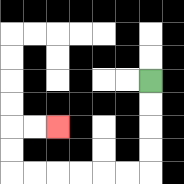{'start': '[6, 3]', 'end': '[2, 5]', 'path_directions': 'D,D,D,D,L,L,L,L,L,L,U,U,R,R', 'path_coordinates': '[[6, 3], [6, 4], [6, 5], [6, 6], [6, 7], [5, 7], [4, 7], [3, 7], [2, 7], [1, 7], [0, 7], [0, 6], [0, 5], [1, 5], [2, 5]]'}